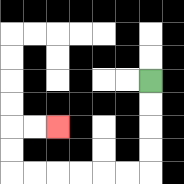{'start': '[6, 3]', 'end': '[2, 5]', 'path_directions': 'D,D,D,D,L,L,L,L,L,L,U,U,R,R', 'path_coordinates': '[[6, 3], [6, 4], [6, 5], [6, 6], [6, 7], [5, 7], [4, 7], [3, 7], [2, 7], [1, 7], [0, 7], [0, 6], [0, 5], [1, 5], [2, 5]]'}